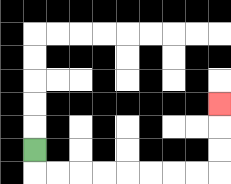{'start': '[1, 6]', 'end': '[9, 4]', 'path_directions': 'D,R,R,R,R,R,R,R,R,U,U,U', 'path_coordinates': '[[1, 6], [1, 7], [2, 7], [3, 7], [4, 7], [5, 7], [6, 7], [7, 7], [8, 7], [9, 7], [9, 6], [9, 5], [9, 4]]'}